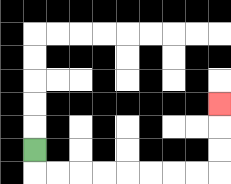{'start': '[1, 6]', 'end': '[9, 4]', 'path_directions': 'D,R,R,R,R,R,R,R,R,U,U,U', 'path_coordinates': '[[1, 6], [1, 7], [2, 7], [3, 7], [4, 7], [5, 7], [6, 7], [7, 7], [8, 7], [9, 7], [9, 6], [9, 5], [9, 4]]'}